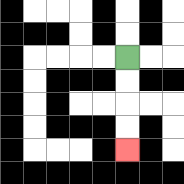{'start': '[5, 2]', 'end': '[5, 6]', 'path_directions': 'D,D,D,D', 'path_coordinates': '[[5, 2], [5, 3], [5, 4], [5, 5], [5, 6]]'}